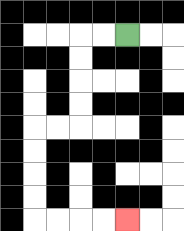{'start': '[5, 1]', 'end': '[5, 9]', 'path_directions': 'L,L,D,D,D,D,L,L,D,D,D,D,R,R,R,R', 'path_coordinates': '[[5, 1], [4, 1], [3, 1], [3, 2], [3, 3], [3, 4], [3, 5], [2, 5], [1, 5], [1, 6], [1, 7], [1, 8], [1, 9], [2, 9], [3, 9], [4, 9], [5, 9]]'}